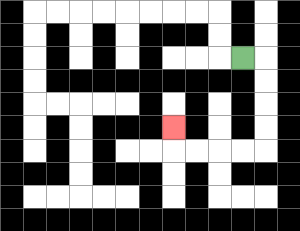{'start': '[10, 2]', 'end': '[7, 5]', 'path_directions': 'R,D,D,D,D,L,L,L,L,U', 'path_coordinates': '[[10, 2], [11, 2], [11, 3], [11, 4], [11, 5], [11, 6], [10, 6], [9, 6], [8, 6], [7, 6], [7, 5]]'}